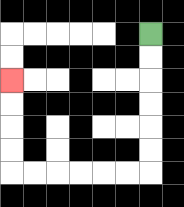{'start': '[6, 1]', 'end': '[0, 3]', 'path_directions': 'D,D,D,D,D,D,L,L,L,L,L,L,U,U,U,U', 'path_coordinates': '[[6, 1], [6, 2], [6, 3], [6, 4], [6, 5], [6, 6], [6, 7], [5, 7], [4, 7], [3, 7], [2, 7], [1, 7], [0, 7], [0, 6], [0, 5], [0, 4], [0, 3]]'}